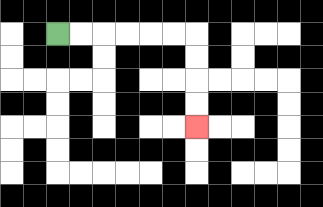{'start': '[2, 1]', 'end': '[8, 5]', 'path_directions': 'R,R,R,R,R,R,D,D,D,D', 'path_coordinates': '[[2, 1], [3, 1], [4, 1], [5, 1], [6, 1], [7, 1], [8, 1], [8, 2], [8, 3], [8, 4], [8, 5]]'}